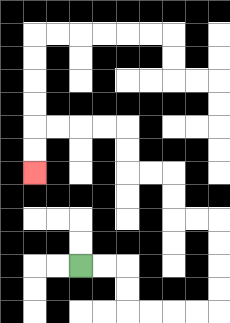{'start': '[3, 11]', 'end': '[1, 7]', 'path_directions': 'R,R,D,D,R,R,R,R,U,U,U,U,L,L,U,U,L,L,U,U,L,L,L,L,D,D', 'path_coordinates': '[[3, 11], [4, 11], [5, 11], [5, 12], [5, 13], [6, 13], [7, 13], [8, 13], [9, 13], [9, 12], [9, 11], [9, 10], [9, 9], [8, 9], [7, 9], [7, 8], [7, 7], [6, 7], [5, 7], [5, 6], [5, 5], [4, 5], [3, 5], [2, 5], [1, 5], [1, 6], [1, 7]]'}